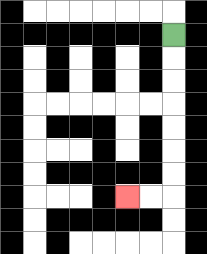{'start': '[7, 1]', 'end': '[5, 8]', 'path_directions': 'D,D,D,D,D,D,D,L,L', 'path_coordinates': '[[7, 1], [7, 2], [7, 3], [7, 4], [7, 5], [7, 6], [7, 7], [7, 8], [6, 8], [5, 8]]'}